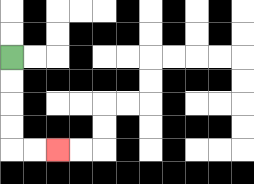{'start': '[0, 2]', 'end': '[2, 6]', 'path_directions': 'D,D,D,D,R,R', 'path_coordinates': '[[0, 2], [0, 3], [0, 4], [0, 5], [0, 6], [1, 6], [2, 6]]'}